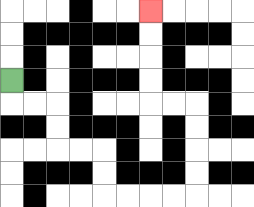{'start': '[0, 3]', 'end': '[6, 0]', 'path_directions': 'D,R,R,D,D,R,R,D,D,R,R,R,R,U,U,U,U,L,L,U,U,U,U', 'path_coordinates': '[[0, 3], [0, 4], [1, 4], [2, 4], [2, 5], [2, 6], [3, 6], [4, 6], [4, 7], [4, 8], [5, 8], [6, 8], [7, 8], [8, 8], [8, 7], [8, 6], [8, 5], [8, 4], [7, 4], [6, 4], [6, 3], [6, 2], [6, 1], [6, 0]]'}